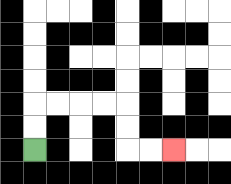{'start': '[1, 6]', 'end': '[7, 6]', 'path_directions': 'U,U,R,R,R,R,D,D,R,R', 'path_coordinates': '[[1, 6], [1, 5], [1, 4], [2, 4], [3, 4], [4, 4], [5, 4], [5, 5], [5, 6], [6, 6], [7, 6]]'}